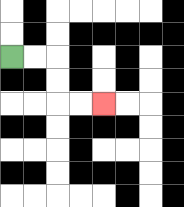{'start': '[0, 2]', 'end': '[4, 4]', 'path_directions': 'R,R,D,D,R,R', 'path_coordinates': '[[0, 2], [1, 2], [2, 2], [2, 3], [2, 4], [3, 4], [4, 4]]'}